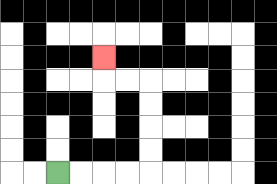{'start': '[2, 7]', 'end': '[4, 2]', 'path_directions': 'R,R,R,R,U,U,U,U,L,L,U', 'path_coordinates': '[[2, 7], [3, 7], [4, 7], [5, 7], [6, 7], [6, 6], [6, 5], [6, 4], [6, 3], [5, 3], [4, 3], [4, 2]]'}